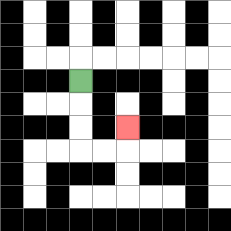{'start': '[3, 3]', 'end': '[5, 5]', 'path_directions': 'D,D,D,R,R,U', 'path_coordinates': '[[3, 3], [3, 4], [3, 5], [3, 6], [4, 6], [5, 6], [5, 5]]'}